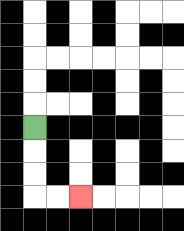{'start': '[1, 5]', 'end': '[3, 8]', 'path_directions': 'D,D,D,R,R', 'path_coordinates': '[[1, 5], [1, 6], [1, 7], [1, 8], [2, 8], [3, 8]]'}